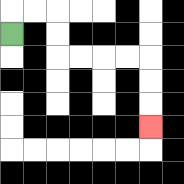{'start': '[0, 1]', 'end': '[6, 5]', 'path_directions': 'U,R,R,D,D,R,R,R,R,D,D,D', 'path_coordinates': '[[0, 1], [0, 0], [1, 0], [2, 0], [2, 1], [2, 2], [3, 2], [4, 2], [5, 2], [6, 2], [6, 3], [6, 4], [6, 5]]'}